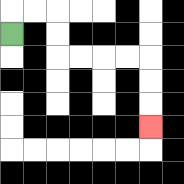{'start': '[0, 1]', 'end': '[6, 5]', 'path_directions': 'U,R,R,D,D,R,R,R,R,D,D,D', 'path_coordinates': '[[0, 1], [0, 0], [1, 0], [2, 0], [2, 1], [2, 2], [3, 2], [4, 2], [5, 2], [6, 2], [6, 3], [6, 4], [6, 5]]'}